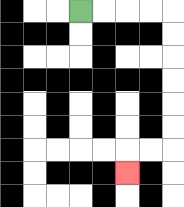{'start': '[3, 0]', 'end': '[5, 7]', 'path_directions': 'R,R,R,R,D,D,D,D,D,D,L,L,D', 'path_coordinates': '[[3, 0], [4, 0], [5, 0], [6, 0], [7, 0], [7, 1], [7, 2], [7, 3], [7, 4], [7, 5], [7, 6], [6, 6], [5, 6], [5, 7]]'}